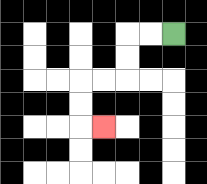{'start': '[7, 1]', 'end': '[4, 5]', 'path_directions': 'L,L,D,D,L,L,D,D,R', 'path_coordinates': '[[7, 1], [6, 1], [5, 1], [5, 2], [5, 3], [4, 3], [3, 3], [3, 4], [3, 5], [4, 5]]'}